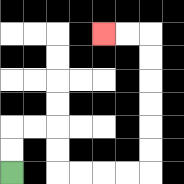{'start': '[0, 7]', 'end': '[4, 1]', 'path_directions': 'U,U,R,R,D,D,R,R,R,R,U,U,U,U,U,U,L,L', 'path_coordinates': '[[0, 7], [0, 6], [0, 5], [1, 5], [2, 5], [2, 6], [2, 7], [3, 7], [4, 7], [5, 7], [6, 7], [6, 6], [6, 5], [6, 4], [6, 3], [6, 2], [6, 1], [5, 1], [4, 1]]'}